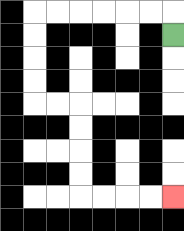{'start': '[7, 1]', 'end': '[7, 8]', 'path_directions': 'U,L,L,L,L,L,L,D,D,D,D,R,R,D,D,D,D,R,R,R,R', 'path_coordinates': '[[7, 1], [7, 0], [6, 0], [5, 0], [4, 0], [3, 0], [2, 0], [1, 0], [1, 1], [1, 2], [1, 3], [1, 4], [2, 4], [3, 4], [3, 5], [3, 6], [3, 7], [3, 8], [4, 8], [5, 8], [6, 8], [7, 8]]'}